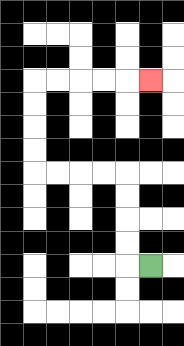{'start': '[6, 11]', 'end': '[6, 3]', 'path_directions': 'L,U,U,U,U,L,L,L,L,U,U,U,U,R,R,R,R,R', 'path_coordinates': '[[6, 11], [5, 11], [5, 10], [5, 9], [5, 8], [5, 7], [4, 7], [3, 7], [2, 7], [1, 7], [1, 6], [1, 5], [1, 4], [1, 3], [2, 3], [3, 3], [4, 3], [5, 3], [6, 3]]'}